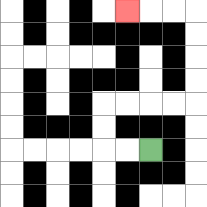{'start': '[6, 6]', 'end': '[5, 0]', 'path_directions': 'L,L,U,U,R,R,R,R,U,U,U,U,L,L,L', 'path_coordinates': '[[6, 6], [5, 6], [4, 6], [4, 5], [4, 4], [5, 4], [6, 4], [7, 4], [8, 4], [8, 3], [8, 2], [8, 1], [8, 0], [7, 0], [6, 0], [5, 0]]'}